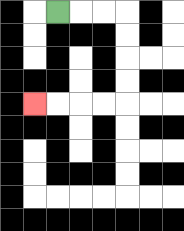{'start': '[2, 0]', 'end': '[1, 4]', 'path_directions': 'R,R,R,D,D,D,D,L,L,L,L', 'path_coordinates': '[[2, 0], [3, 0], [4, 0], [5, 0], [5, 1], [5, 2], [5, 3], [5, 4], [4, 4], [3, 4], [2, 4], [1, 4]]'}